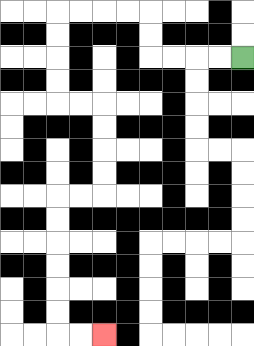{'start': '[10, 2]', 'end': '[4, 14]', 'path_directions': 'L,L,L,L,U,U,L,L,L,L,D,D,D,D,R,R,D,D,D,D,L,L,D,D,D,D,D,D,R,R', 'path_coordinates': '[[10, 2], [9, 2], [8, 2], [7, 2], [6, 2], [6, 1], [6, 0], [5, 0], [4, 0], [3, 0], [2, 0], [2, 1], [2, 2], [2, 3], [2, 4], [3, 4], [4, 4], [4, 5], [4, 6], [4, 7], [4, 8], [3, 8], [2, 8], [2, 9], [2, 10], [2, 11], [2, 12], [2, 13], [2, 14], [3, 14], [4, 14]]'}